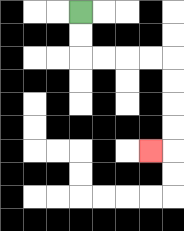{'start': '[3, 0]', 'end': '[6, 6]', 'path_directions': 'D,D,R,R,R,R,D,D,D,D,L', 'path_coordinates': '[[3, 0], [3, 1], [3, 2], [4, 2], [5, 2], [6, 2], [7, 2], [7, 3], [7, 4], [7, 5], [7, 6], [6, 6]]'}